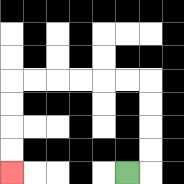{'start': '[5, 7]', 'end': '[0, 7]', 'path_directions': 'R,U,U,U,U,L,L,L,L,L,L,D,D,D,D', 'path_coordinates': '[[5, 7], [6, 7], [6, 6], [6, 5], [6, 4], [6, 3], [5, 3], [4, 3], [3, 3], [2, 3], [1, 3], [0, 3], [0, 4], [0, 5], [0, 6], [0, 7]]'}